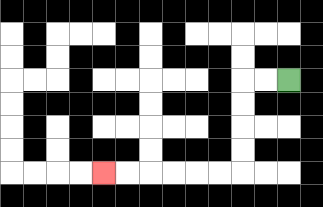{'start': '[12, 3]', 'end': '[4, 7]', 'path_directions': 'L,L,D,D,D,D,L,L,L,L,L,L', 'path_coordinates': '[[12, 3], [11, 3], [10, 3], [10, 4], [10, 5], [10, 6], [10, 7], [9, 7], [8, 7], [7, 7], [6, 7], [5, 7], [4, 7]]'}